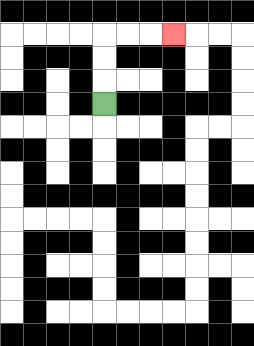{'start': '[4, 4]', 'end': '[7, 1]', 'path_directions': 'U,U,U,R,R,R', 'path_coordinates': '[[4, 4], [4, 3], [4, 2], [4, 1], [5, 1], [6, 1], [7, 1]]'}